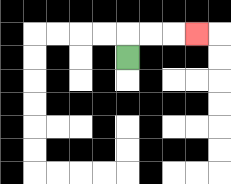{'start': '[5, 2]', 'end': '[8, 1]', 'path_directions': 'U,R,R,R', 'path_coordinates': '[[5, 2], [5, 1], [6, 1], [7, 1], [8, 1]]'}